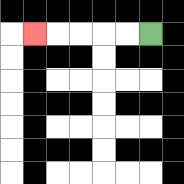{'start': '[6, 1]', 'end': '[1, 1]', 'path_directions': 'L,L,L,L,L', 'path_coordinates': '[[6, 1], [5, 1], [4, 1], [3, 1], [2, 1], [1, 1]]'}